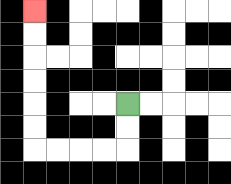{'start': '[5, 4]', 'end': '[1, 0]', 'path_directions': 'D,D,L,L,L,L,U,U,U,U,U,U', 'path_coordinates': '[[5, 4], [5, 5], [5, 6], [4, 6], [3, 6], [2, 6], [1, 6], [1, 5], [1, 4], [1, 3], [1, 2], [1, 1], [1, 0]]'}